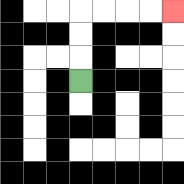{'start': '[3, 3]', 'end': '[7, 0]', 'path_directions': 'U,U,U,R,R,R,R', 'path_coordinates': '[[3, 3], [3, 2], [3, 1], [3, 0], [4, 0], [5, 0], [6, 0], [7, 0]]'}